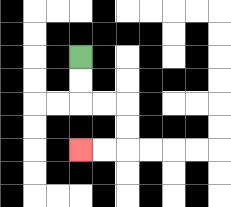{'start': '[3, 2]', 'end': '[3, 6]', 'path_directions': 'D,D,R,R,D,D,L,L', 'path_coordinates': '[[3, 2], [3, 3], [3, 4], [4, 4], [5, 4], [5, 5], [5, 6], [4, 6], [3, 6]]'}